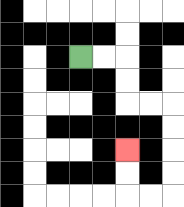{'start': '[3, 2]', 'end': '[5, 6]', 'path_directions': 'R,R,D,D,R,R,D,D,D,D,L,L,U,U', 'path_coordinates': '[[3, 2], [4, 2], [5, 2], [5, 3], [5, 4], [6, 4], [7, 4], [7, 5], [7, 6], [7, 7], [7, 8], [6, 8], [5, 8], [5, 7], [5, 6]]'}